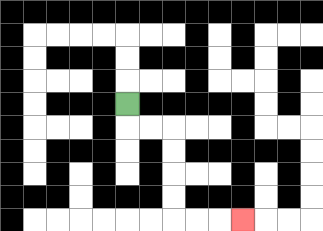{'start': '[5, 4]', 'end': '[10, 9]', 'path_directions': 'D,R,R,D,D,D,D,R,R,R', 'path_coordinates': '[[5, 4], [5, 5], [6, 5], [7, 5], [7, 6], [7, 7], [7, 8], [7, 9], [8, 9], [9, 9], [10, 9]]'}